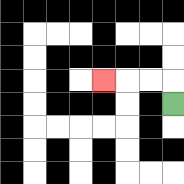{'start': '[7, 4]', 'end': '[4, 3]', 'path_directions': 'U,L,L,L', 'path_coordinates': '[[7, 4], [7, 3], [6, 3], [5, 3], [4, 3]]'}